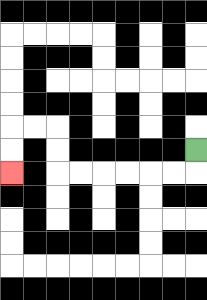{'start': '[8, 6]', 'end': '[0, 7]', 'path_directions': 'D,L,L,L,L,L,L,U,U,L,L,D,D', 'path_coordinates': '[[8, 6], [8, 7], [7, 7], [6, 7], [5, 7], [4, 7], [3, 7], [2, 7], [2, 6], [2, 5], [1, 5], [0, 5], [0, 6], [0, 7]]'}